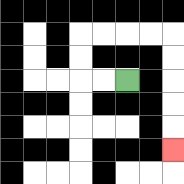{'start': '[5, 3]', 'end': '[7, 6]', 'path_directions': 'L,L,U,U,R,R,R,R,D,D,D,D,D', 'path_coordinates': '[[5, 3], [4, 3], [3, 3], [3, 2], [3, 1], [4, 1], [5, 1], [6, 1], [7, 1], [7, 2], [7, 3], [7, 4], [7, 5], [7, 6]]'}